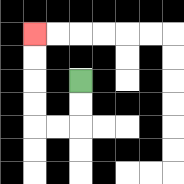{'start': '[3, 3]', 'end': '[1, 1]', 'path_directions': 'D,D,L,L,U,U,U,U', 'path_coordinates': '[[3, 3], [3, 4], [3, 5], [2, 5], [1, 5], [1, 4], [1, 3], [1, 2], [1, 1]]'}